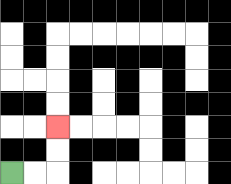{'start': '[0, 7]', 'end': '[2, 5]', 'path_directions': 'R,R,U,U', 'path_coordinates': '[[0, 7], [1, 7], [2, 7], [2, 6], [2, 5]]'}